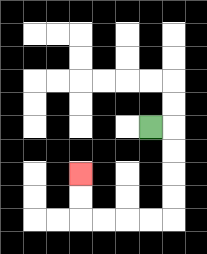{'start': '[6, 5]', 'end': '[3, 7]', 'path_directions': 'R,D,D,D,D,L,L,L,L,U,U', 'path_coordinates': '[[6, 5], [7, 5], [7, 6], [7, 7], [7, 8], [7, 9], [6, 9], [5, 9], [4, 9], [3, 9], [3, 8], [3, 7]]'}